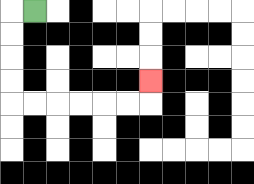{'start': '[1, 0]', 'end': '[6, 3]', 'path_directions': 'L,D,D,D,D,R,R,R,R,R,R,U', 'path_coordinates': '[[1, 0], [0, 0], [0, 1], [0, 2], [0, 3], [0, 4], [1, 4], [2, 4], [3, 4], [4, 4], [5, 4], [6, 4], [6, 3]]'}